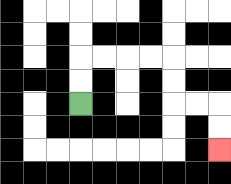{'start': '[3, 4]', 'end': '[9, 6]', 'path_directions': 'U,U,R,R,R,R,D,D,R,R,D,D', 'path_coordinates': '[[3, 4], [3, 3], [3, 2], [4, 2], [5, 2], [6, 2], [7, 2], [7, 3], [7, 4], [8, 4], [9, 4], [9, 5], [9, 6]]'}